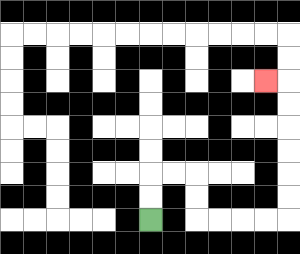{'start': '[6, 9]', 'end': '[11, 3]', 'path_directions': 'U,U,R,R,D,D,R,R,R,R,U,U,U,U,U,U,L', 'path_coordinates': '[[6, 9], [6, 8], [6, 7], [7, 7], [8, 7], [8, 8], [8, 9], [9, 9], [10, 9], [11, 9], [12, 9], [12, 8], [12, 7], [12, 6], [12, 5], [12, 4], [12, 3], [11, 3]]'}